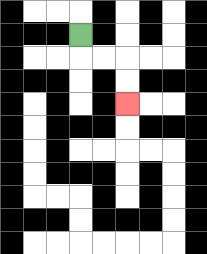{'start': '[3, 1]', 'end': '[5, 4]', 'path_directions': 'D,R,R,D,D', 'path_coordinates': '[[3, 1], [3, 2], [4, 2], [5, 2], [5, 3], [5, 4]]'}